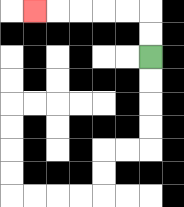{'start': '[6, 2]', 'end': '[1, 0]', 'path_directions': 'U,U,L,L,L,L,L', 'path_coordinates': '[[6, 2], [6, 1], [6, 0], [5, 0], [4, 0], [3, 0], [2, 0], [1, 0]]'}